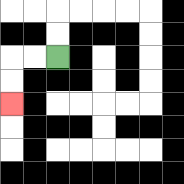{'start': '[2, 2]', 'end': '[0, 4]', 'path_directions': 'L,L,D,D', 'path_coordinates': '[[2, 2], [1, 2], [0, 2], [0, 3], [0, 4]]'}